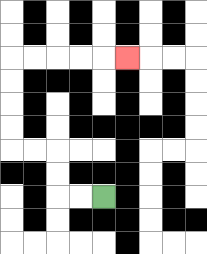{'start': '[4, 8]', 'end': '[5, 2]', 'path_directions': 'L,L,U,U,L,L,U,U,U,U,R,R,R,R,R', 'path_coordinates': '[[4, 8], [3, 8], [2, 8], [2, 7], [2, 6], [1, 6], [0, 6], [0, 5], [0, 4], [0, 3], [0, 2], [1, 2], [2, 2], [3, 2], [4, 2], [5, 2]]'}